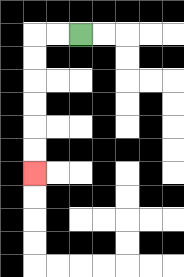{'start': '[3, 1]', 'end': '[1, 7]', 'path_directions': 'L,L,D,D,D,D,D,D', 'path_coordinates': '[[3, 1], [2, 1], [1, 1], [1, 2], [1, 3], [1, 4], [1, 5], [1, 6], [1, 7]]'}